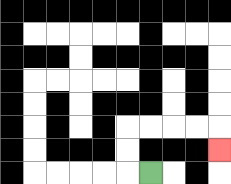{'start': '[6, 7]', 'end': '[9, 6]', 'path_directions': 'L,U,U,R,R,R,R,D', 'path_coordinates': '[[6, 7], [5, 7], [5, 6], [5, 5], [6, 5], [7, 5], [8, 5], [9, 5], [9, 6]]'}